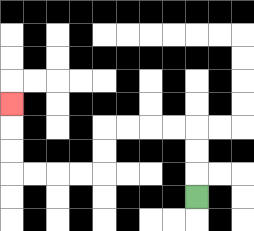{'start': '[8, 8]', 'end': '[0, 4]', 'path_directions': 'U,U,U,L,L,L,L,D,D,L,L,L,L,U,U,U', 'path_coordinates': '[[8, 8], [8, 7], [8, 6], [8, 5], [7, 5], [6, 5], [5, 5], [4, 5], [4, 6], [4, 7], [3, 7], [2, 7], [1, 7], [0, 7], [0, 6], [0, 5], [0, 4]]'}